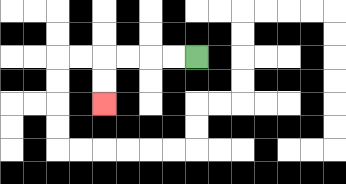{'start': '[8, 2]', 'end': '[4, 4]', 'path_directions': 'L,L,L,L,D,D', 'path_coordinates': '[[8, 2], [7, 2], [6, 2], [5, 2], [4, 2], [4, 3], [4, 4]]'}